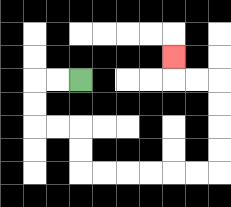{'start': '[3, 3]', 'end': '[7, 2]', 'path_directions': 'L,L,D,D,R,R,D,D,R,R,R,R,R,R,U,U,U,U,L,L,U', 'path_coordinates': '[[3, 3], [2, 3], [1, 3], [1, 4], [1, 5], [2, 5], [3, 5], [3, 6], [3, 7], [4, 7], [5, 7], [6, 7], [7, 7], [8, 7], [9, 7], [9, 6], [9, 5], [9, 4], [9, 3], [8, 3], [7, 3], [7, 2]]'}